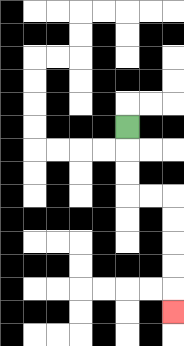{'start': '[5, 5]', 'end': '[7, 13]', 'path_directions': 'D,D,D,R,R,D,D,D,D,D', 'path_coordinates': '[[5, 5], [5, 6], [5, 7], [5, 8], [6, 8], [7, 8], [7, 9], [7, 10], [7, 11], [7, 12], [7, 13]]'}